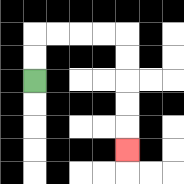{'start': '[1, 3]', 'end': '[5, 6]', 'path_directions': 'U,U,R,R,R,R,D,D,D,D,D', 'path_coordinates': '[[1, 3], [1, 2], [1, 1], [2, 1], [3, 1], [4, 1], [5, 1], [5, 2], [5, 3], [5, 4], [5, 5], [5, 6]]'}